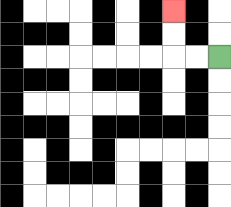{'start': '[9, 2]', 'end': '[7, 0]', 'path_directions': 'L,L,U,U', 'path_coordinates': '[[9, 2], [8, 2], [7, 2], [7, 1], [7, 0]]'}